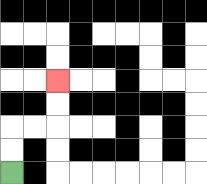{'start': '[0, 7]', 'end': '[2, 3]', 'path_directions': 'U,U,R,R,U,U', 'path_coordinates': '[[0, 7], [0, 6], [0, 5], [1, 5], [2, 5], [2, 4], [2, 3]]'}